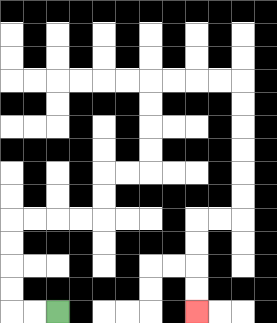{'start': '[2, 13]', 'end': '[8, 13]', 'path_directions': 'L,L,U,U,U,U,R,R,R,R,U,U,R,R,U,U,U,U,R,R,R,R,D,D,D,D,D,D,L,L,D,D,D,D', 'path_coordinates': '[[2, 13], [1, 13], [0, 13], [0, 12], [0, 11], [0, 10], [0, 9], [1, 9], [2, 9], [3, 9], [4, 9], [4, 8], [4, 7], [5, 7], [6, 7], [6, 6], [6, 5], [6, 4], [6, 3], [7, 3], [8, 3], [9, 3], [10, 3], [10, 4], [10, 5], [10, 6], [10, 7], [10, 8], [10, 9], [9, 9], [8, 9], [8, 10], [8, 11], [8, 12], [8, 13]]'}